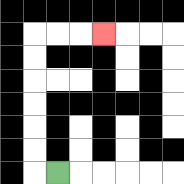{'start': '[2, 7]', 'end': '[4, 1]', 'path_directions': 'L,U,U,U,U,U,U,R,R,R', 'path_coordinates': '[[2, 7], [1, 7], [1, 6], [1, 5], [1, 4], [1, 3], [1, 2], [1, 1], [2, 1], [3, 1], [4, 1]]'}